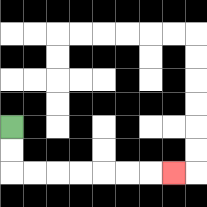{'start': '[0, 5]', 'end': '[7, 7]', 'path_directions': 'D,D,R,R,R,R,R,R,R', 'path_coordinates': '[[0, 5], [0, 6], [0, 7], [1, 7], [2, 7], [3, 7], [4, 7], [5, 7], [6, 7], [7, 7]]'}